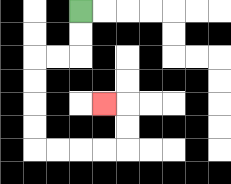{'start': '[3, 0]', 'end': '[4, 4]', 'path_directions': 'D,D,L,L,D,D,D,D,R,R,R,R,U,U,L', 'path_coordinates': '[[3, 0], [3, 1], [3, 2], [2, 2], [1, 2], [1, 3], [1, 4], [1, 5], [1, 6], [2, 6], [3, 6], [4, 6], [5, 6], [5, 5], [5, 4], [4, 4]]'}